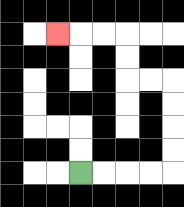{'start': '[3, 7]', 'end': '[2, 1]', 'path_directions': 'R,R,R,R,U,U,U,U,L,L,U,U,L,L,L', 'path_coordinates': '[[3, 7], [4, 7], [5, 7], [6, 7], [7, 7], [7, 6], [7, 5], [7, 4], [7, 3], [6, 3], [5, 3], [5, 2], [5, 1], [4, 1], [3, 1], [2, 1]]'}